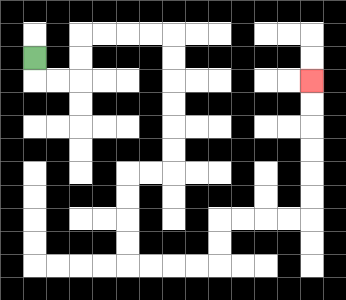{'start': '[1, 2]', 'end': '[13, 3]', 'path_directions': 'D,R,R,U,U,R,R,R,R,D,D,D,D,D,D,L,L,D,D,D,D,R,R,R,R,U,U,R,R,R,R,U,U,U,U,U,U', 'path_coordinates': '[[1, 2], [1, 3], [2, 3], [3, 3], [3, 2], [3, 1], [4, 1], [5, 1], [6, 1], [7, 1], [7, 2], [7, 3], [7, 4], [7, 5], [7, 6], [7, 7], [6, 7], [5, 7], [5, 8], [5, 9], [5, 10], [5, 11], [6, 11], [7, 11], [8, 11], [9, 11], [9, 10], [9, 9], [10, 9], [11, 9], [12, 9], [13, 9], [13, 8], [13, 7], [13, 6], [13, 5], [13, 4], [13, 3]]'}